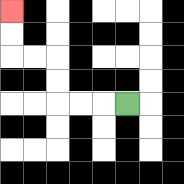{'start': '[5, 4]', 'end': '[0, 0]', 'path_directions': 'L,L,L,U,U,L,L,U,U', 'path_coordinates': '[[5, 4], [4, 4], [3, 4], [2, 4], [2, 3], [2, 2], [1, 2], [0, 2], [0, 1], [0, 0]]'}